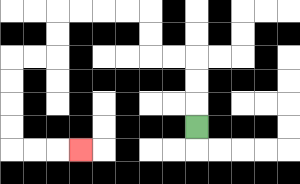{'start': '[8, 5]', 'end': '[3, 6]', 'path_directions': 'U,U,U,L,L,U,U,L,L,L,L,D,D,L,L,D,D,D,D,R,R,R', 'path_coordinates': '[[8, 5], [8, 4], [8, 3], [8, 2], [7, 2], [6, 2], [6, 1], [6, 0], [5, 0], [4, 0], [3, 0], [2, 0], [2, 1], [2, 2], [1, 2], [0, 2], [0, 3], [0, 4], [0, 5], [0, 6], [1, 6], [2, 6], [3, 6]]'}